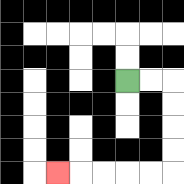{'start': '[5, 3]', 'end': '[2, 7]', 'path_directions': 'R,R,D,D,D,D,L,L,L,L,L', 'path_coordinates': '[[5, 3], [6, 3], [7, 3], [7, 4], [7, 5], [7, 6], [7, 7], [6, 7], [5, 7], [4, 7], [3, 7], [2, 7]]'}